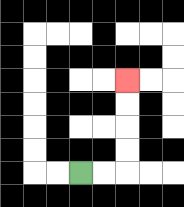{'start': '[3, 7]', 'end': '[5, 3]', 'path_directions': 'R,R,U,U,U,U', 'path_coordinates': '[[3, 7], [4, 7], [5, 7], [5, 6], [5, 5], [5, 4], [5, 3]]'}